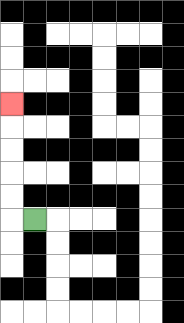{'start': '[1, 9]', 'end': '[0, 4]', 'path_directions': 'L,U,U,U,U,U', 'path_coordinates': '[[1, 9], [0, 9], [0, 8], [0, 7], [0, 6], [0, 5], [0, 4]]'}